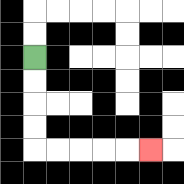{'start': '[1, 2]', 'end': '[6, 6]', 'path_directions': 'D,D,D,D,R,R,R,R,R', 'path_coordinates': '[[1, 2], [1, 3], [1, 4], [1, 5], [1, 6], [2, 6], [3, 6], [4, 6], [5, 6], [6, 6]]'}